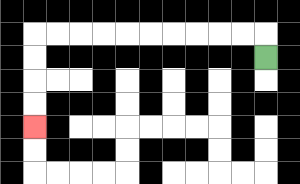{'start': '[11, 2]', 'end': '[1, 5]', 'path_directions': 'U,L,L,L,L,L,L,L,L,L,L,D,D,D,D', 'path_coordinates': '[[11, 2], [11, 1], [10, 1], [9, 1], [8, 1], [7, 1], [6, 1], [5, 1], [4, 1], [3, 1], [2, 1], [1, 1], [1, 2], [1, 3], [1, 4], [1, 5]]'}